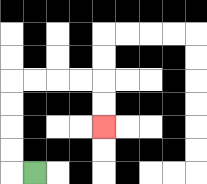{'start': '[1, 7]', 'end': '[4, 5]', 'path_directions': 'L,U,U,U,U,R,R,R,R,D,D', 'path_coordinates': '[[1, 7], [0, 7], [0, 6], [0, 5], [0, 4], [0, 3], [1, 3], [2, 3], [3, 3], [4, 3], [4, 4], [4, 5]]'}